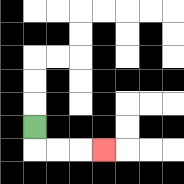{'start': '[1, 5]', 'end': '[4, 6]', 'path_directions': 'D,R,R,R', 'path_coordinates': '[[1, 5], [1, 6], [2, 6], [3, 6], [4, 6]]'}